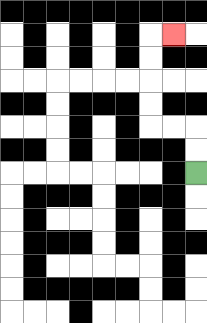{'start': '[8, 7]', 'end': '[7, 1]', 'path_directions': 'U,U,L,L,U,U,U,U,R', 'path_coordinates': '[[8, 7], [8, 6], [8, 5], [7, 5], [6, 5], [6, 4], [6, 3], [6, 2], [6, 1], [7, 1]]'}